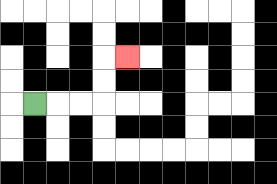{'start': '[1, 4]', 'end': '[5, 2]', 'path_directions': 'R,R,R,U,U,R', 'path_coordinates': '[[1, 4], [2, 4], [3, 4], [4, 4], [4, 3], [4, 2], [5, 2]]'}